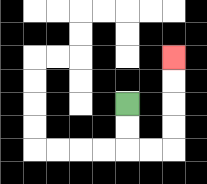{'start': '[5, 4]', 'end': '[7, 2]', 'path_directions': 'D,D,R,R,U,U,U,U', 'path_coordinates': '[[5, 4], [5, 5], [5, 6], [6, 6], [7, 6], [7, 5], [7, 4], [7, 3], [7, 2]]'}